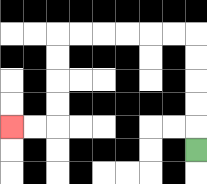{'start': '[8, 6]', 'end': '[0, 5]', 'path_directions': 'U,U,U,U,U,L,L,L,L,L,L,D,D,D,D,L,L', 'path_coordinates': '[[8, 6], [8, 5], [8, 4], [8, 3], [8, 2], [8, 1], [7, 1], [6, 1], [5, 1], [4, 1], [3, 1], [2, 1], [2, 2], [2, 3], [2, 4], [2, 5], [1, 5], [0, 5]]'}